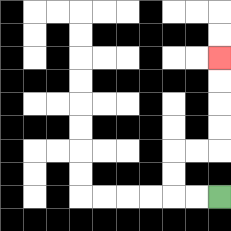{'start': '[9, 8]', 'end': '[9, 2]', 'path_directions': 'L,L,U,U,R,R,U,U,U,U', 'path_coordinates': '[[9, 8], [8, 8], [7, 8], [7, 7], [7, 6], [8, 6], [9, 6], [9, 5], [9, 4], [9, 3], [9, 2]]'}